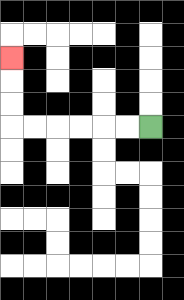{'start': '[6, 5]', 'end': '[0, 2]', 'path_directions': 'L,L,L,L,L,L,U,U,U', 'path_coordinates': '[[6, 5], [5, 5], [4, 5], [3, 5], [2, 5], [1, 5], [0, 5], [0, 4], [0, 3], [0, 2]]'}